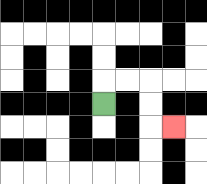{'start': '[4, 4]', 'end': '[7, 5]', 'path_directions': 'U,R,R,D,D,R', 'path_coordinates': '[[4, 4], [4, 3], [5, 3], [6, 3], [6, 4], [6, 5], [7, 5]]'}